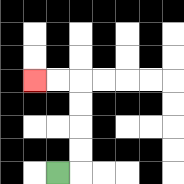{'start': '[2, 7]', 'end': '[1, 3]', 'path_directions': 'R,U,U,U,U,L,L', 'path_coordinates': '[[2, 7], [3, 7], [3, 6], [3, 5], [3, 4], [3, 3], [2, 3], [1, 3]]'}